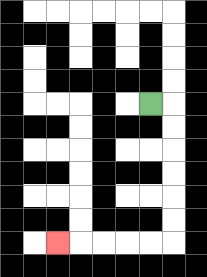{'start': '[6, 4]', 'end': '[2, 10]', 'path_directions': 'R,D,D,D,D,D,D,L,L,L,L,L', 'path_coordinates': '[[6, 4], [7, 4], [7, 5], [7, 6], [7, 7], [7, 8], [7, 9], [7, 10], [6, 10], [5, 10], [4, 10], [3, 10], [2, 10]]'}